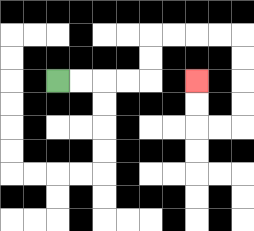{'start': '[2, 3]', 'end': '[8, 3]', 'path_directions': 'R,R,R,R,U,U,R,R,R,R,D,D,D,D,L,L,U,U', 'path_coordinates': '[[2, 3], [3, 3], [4, 3], [5, 3], [6, 3], [6, 2], [6, 1], [7, 1], [8, 1], [9, 1], [10, 1], [10, 2], [10, 3], [10, 4], [10, 5], [9, 5], [8, 5], [8, 4], [8, 3]]'}